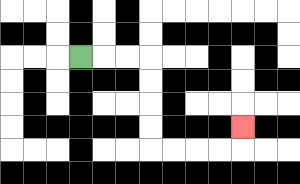{'start': '[3, 2]', 'end': '[10, 5]', 'path_directions': 'R,R,R,D,D,D,D,R,R,R,R,U', 'path_coordinates': '[[3, 2], [4, 2], [5, 2], [6, 2], [6, 3], [6, 4], [6, 5], [6, 6], [7, 6], [8, 6], [9, 6], [10, 6], [10, 5]]'}